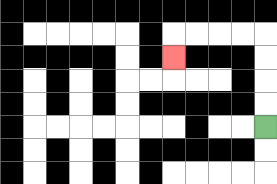{'start': '[11, 5]', 'end': '[7, 2]', 'path_directions': 'U,U,U,U,L,L,L,L,D', 'path_coordinates': '[[11, 5], [11, 4], [11, 3], [11, 2], [11, 1], [10, 1], [9, 1], [8, 1], [7, 1], [7, 2]]'}